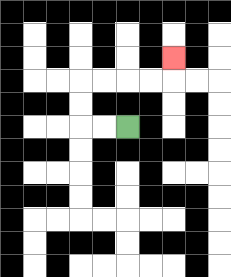{'start': '[5, 5]', 'end': '[7, 2]', 'path_directions': 'L,L,U,U,R,R,R,R,U', 'path_coordinates': '[[5, 5], [4, 5], [3, 5], [3, 4], [3, 3], [4, 3], [5, 3], [6, 3], [7, 3], [7, 2]]'}